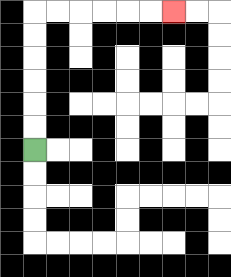{'start': '[1, 6]', 'end': '[7, 0]', 'path_directions': 'U,U,U,U,U,U,R,R,R,R,R,R', 'path_coordinates': '[[1, 6], [1, 5], [1, 4], [1, 3], [1, 2], [1, 1], [1, 0], [2, 0], [3, 0], [4, 0], [5, 0], [6, 0], [7, 0]]'}